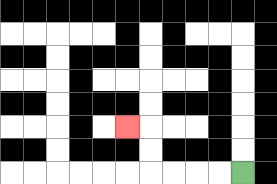{'start': '[10, 7]', 'end': '[5, 5]', 'path_directions': 'L,L,L,L,U,U,L', 'path_coordinates': '[[10, 7], [9, 7], [8, 7], [7, 7], [6, 7], [6, 6], [6, 5], [5, 5]]'}